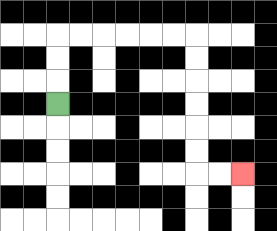{'start': '[2, 4]', 'end': '[10, 7]', 'path_directions': 'U,U,U,R,R,R,R,R,R,D,D,D,D,D,D,R,R', 'path_coordinates': '[[2, 4], [2, 3], [2, 2], [2, 1], [3, 1], [4, 1], [5, 1], [6, 1], [7, 1], [8, 1], [8, 2], [8, 3], [8, 4], [8, 5], [8, 6], [8, 7], [9, 7], [10, 7]]'}